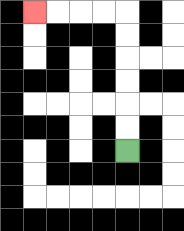{'start': '[5, 6]', 'end': '[1, 0]', 'path_directions': 'U,U,U,U,U,U,L,L,L,L', 'path_coordinates': '[[5, 6], [5, 5], [5, 4], [5, 3], [5, 2], [5, 1], [5, 0], [4, 0], [3, 0], [2, 0], [1, 0]]'}